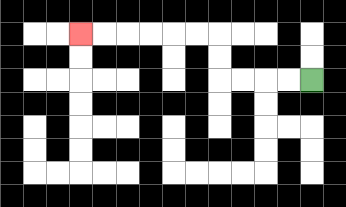{'start': '[13, 3]', 'end': '[3, 1]', 'path_directions': 'L,L,L,L,U,U,L,L,L,L,L,L', 'path_coordinates': '[[13, 3], [12, 3], [11, 3], [10, 3], [9, 3], [9, 2], [9, 1], [8, 1], [7, 1], [6, 1], [5, 1], [4, 1], [3, 1]]'}